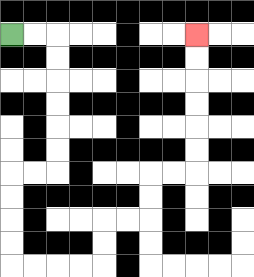{'start': '[0, 1]', 'end': '[8, 1]', 'path_directions': 'R,R,D,D,D,D,D,D,L,L,D,D,D,D,R,R,R,R,U,U,R,R,U,U,R,R,U,U,U,U,U,U', 'path_coordinates': '[[0, 1], [1, 1], [2, 1], [2, 2], [2, 3], [2, 4], [2, 5], [2, 6], [2, 7], [1, 7], [0, 7], [0, 8], [0, 9], [0, 10], [0, 11], [1, 11], [2, 11], [3, 11], [4, 11], [4, 10], [4, 9], [5, 9], [6, 9], [6, 8], [6, 7], [7, 7], [8, 7], [8, 6], [8, 5], [8, 4], [8, 3], [8, 2], [8, 1]]'}